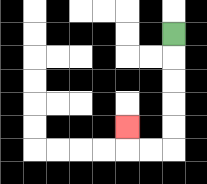{'start': '[7, 1]', 'end': '[5, 5]', 'path_directions': 'D,D,D,D,D,L,L,U', 'path_coordinates': '[[7, 1], [7, 2], [7, 3], [7, 4], [7, 5], [7, 6], [6, 6], [5, 6], [5, 5]]'}